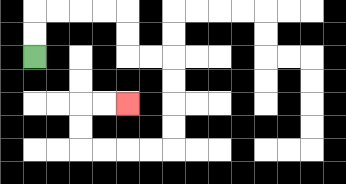{'start': '[1, 2]', 'end': '[5, 4]', 'path_directions': 'U,U,R,R,R,R,D,D,R,R,D,D,D,D,L,L,L,L,U,U,R,R', 'path_coordinates': '[[1, 2], [1, 1], [1, 0], [2, 0], [3, 0], [4, 0], [5, 0], [5, 1], [5, 2], [6, 2], [7, 2], [7, 3], [7, 4], [7, 5], [7, 6], [6, 6], [5, 6], [4, 6], [3, 6], [3, 5], [3, 4], [4, 4], [5, 4]]'}